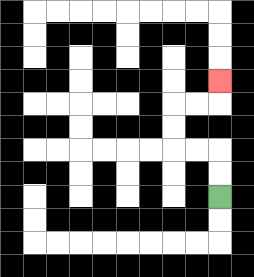{'start': '[9, 8]', 'end': '[9, 3]', 'path_directions': 'U,U,L,L,U,U,R,R,U', 'path_coordinates': '[[9, 8], [9, 7], [9, 6], [8, 6], [7, 6], [7, 5], [7, 4], [8, 4], [9, 4], [9, 3]]'}